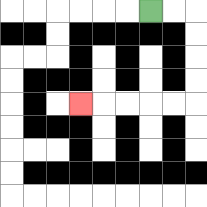{'start': '[6, 0]', 'end': '[3, 4]', 'path_directions': 'R,R,D,D,D,D,L,L,L,L,L', 'path_coordinates': '[[6, 0], [7, 0], [8, 0], [8, 1], [8, 2], [8, 3], [8, 4], [7, 4], [6, 4], [5, 4], [4, 4], [3, 4]]'}